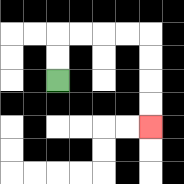{'start': '[2, 3]', 'end': '[6, 5]', 'path_directions': 'U,U,R,R,R,R,D,D,D,D', 'path_coordinates': '[[2, 3], [2, 2], [2, 1], [3, 1], [4, 1], [5, 1], [6, 1], [6, 2], [6, 3], [6, 4], [6, 5]]'}